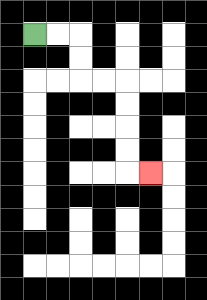{'start': '[1, 1]', 'end': '[6, 7]', 'path_directions': 'R,R,D,D,R,R,D,D,D,D,R', 'path_coordinates': '[[1, 1], [2, 1], [3, 1], [3, 2], [3, 3], [4, 3], [5, 3], [5, 4], [5, 5], [5, 6], [5, 7], [6, 7]]'}